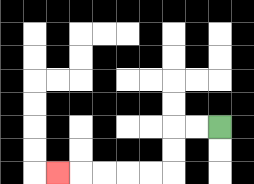{'start': '[9, 5]', 'end': '[2, 7]', 'path_directions': 'L,L,D,D,L,L,L,L,L', 'path_coordinates': '[[9, 5], [8, 5], [7, 5], [7, 6], [7, 7], [6, 7], [5, 7], [4, 7], [3, 7], [2, 7]]'}